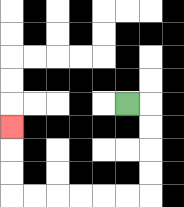{'start': '[5, 4]', 'end': '[0, 5]', 'path_directions': 'R,D,D,D,D,L,L,L,L,L,L,U,U,U', 'path_coordinates': '[[5, 4], [6, 4], [6, 5], [6, 6], [6, 7], [6, 8], [5, 8], [4, 8], [3, 8], [2, 8], [1, 8], [0, 8], [0, 7], [0, 6], [0, 5]]'}